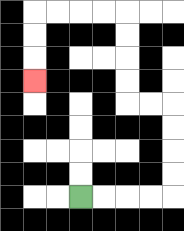{'start': '[3, 8]', 'end': '[1, 3]', 'path_directions': 'R,R,R,R,U,U,U,U,L,L,U,U,U,U,L,L,L,L,D,D,D', 'path_coordinates': '[[3, 8], [4, 8], [5, 8], [6, 8], [7, 8], [7, 7], [7, 6], [7, 5], [7, 4], [6, 4], [5, 4], [5, 3], [5, 2], [5, 1], [5, 0], [4, 0], [3, 0], [2, 0], [1, 0], [1, 1], [1, 2], [1, 3]]'}